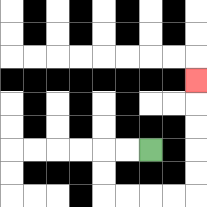{'start': '[6, 6]', 'end': '[8, 3]', 'path_directions': 'L,L,D,D,R,R,R,R,U,U,U,U,U', 'path_coordinates': '[[6, 6], [5, 6], [4, 6], [4, 7], [4, 8], [5, 8], [6, 8], [7, 8], [8, 8], [8, 7], [8, 6], [8, 5], [8, 4], [8, 3]]'}